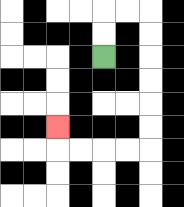{'start': '[4, 2]', 'end': '[2, 5]', 'path_directions': 'U,U,R,R,D,D,D,D,D,D,L,L,L,L,U', 'path_coordinates': '[[4, 2], [4, 1], [4, 0], [5, 0], [6, 0], [6, 1], [6, 2], [6, 3], [6, 4], [6, 5], [6, 6], [5, 6], [4, 6], [3, 6], [2, 6], [2, 5]]'}